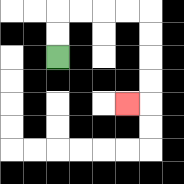{'start': '[2, 2]', 'end': '[5, 4]', 'path_directions': 'U,U,R,R,R,R,D,D,D,D,L', 'path_coordinates': '[[2, 2], [2, 1], [2, 0], [3, 0], [4, 0], [5, 0], [6, 0], [6, 1], [6, 2], [6, 3], [6, 4], [5, 4]]'}